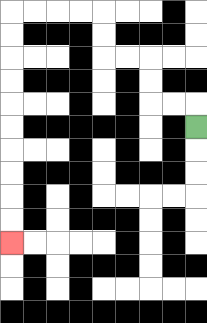{'start': '[8, 5]', 'end': '[0, 10]', 'path_directions': 'U,L,L,U,U,L,L,U,U,L,L,L,L,D,D,D,D,D,D,D,D,D,D', 'path_coordinates': '[[8, 5], [8, 4], [7, 4], [6, 4], [6, 3], [6, 2], [5, 2], [4, 2], [4, 1], [4, 0], [3, 0], [2, 0], [1, 0], [0, 0], [0, 1], [0, 2], [0, 3], [0, 4], [0, 5], [0, 6], [0, 7], [0, 8], [0, 9], [0, 10]]'}